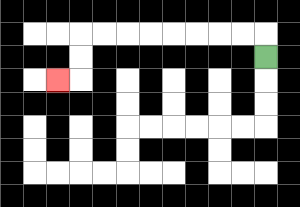{'start': '[11, 2]', 'end': '[2, 3]', 'path_directions': 'U,L,L,L,L,L,L,L,L,D,D,L', 'path_coordinates': '[[11, 2], [11, 1], [10, 1], [9, 1], [8, 1], [7, 1], [6, 1], [5, 1], [4, 1], [3, 1], [3, 2], [3, 3], [2, 3]]'}